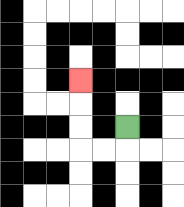{'start': '[5, 5]', 'end': '[3, 3]', 'path_directions': 'D,L,L,U,U,U', 'path_coordinates': '[[5, 5], [5, 6], [4, 6], [3, 6], [3, 5], [3, 4], [3, 3]]'}